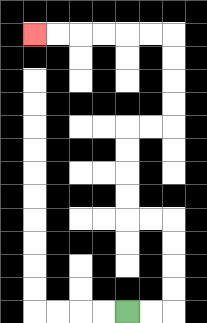{'start': '[5, 13]', 'end': '[1, 1]', 'path_directions': 'R,R,U,U,U,U,L,L,U,U,U,U,R,R,U,U,U,U,L,L,L,L,L,L', 'path_coordinates': '[[5, 13], [6, 13], [7, 13], [7, 12], [7, 11], [7, 10], [7, 9], [6, 9], [5, 9], [5, 8], [5, 7], [5, 6], [5, 5], [6, 5], [7, 5], [7, 4], [7, 3], [7, 2], [7, 1], [6, 1], [5, 1], [4, 1], [3, 1], [2, 1], [1, 1]]'}